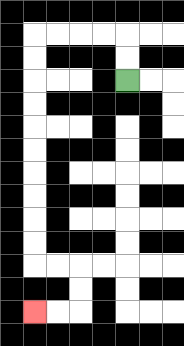{'start': '[5, 3]', 'end': '[1, 13]', 'path_directions': 'U,U,L,L,L,L,D,D,D,D,D,D,D,D,D,D,R,R,D,D,L,L', 'path_coordinates': '[[5, 3], [5, 2], [5, 1], [4, 1], [3, 1], [2, 1], [1, 1], [1, 2], [1, 3], [1, 4], [1, 5], [1, 6], [1, 7], [1, 8], [1, 9], [1, 10], [1, 11], [2, 11], [3, 11], [3, 12], [3, 13], [2, 13], [1, 13]]'}